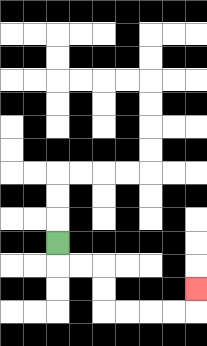{'start': '[2, 10]', 'end': '[8, 12]', 'path_directions': 'D,R,R,D,D,R,R,R,R,U', 'path_coordinates': '[[2, 10], [2, 11], [3, 11], [4, 11], [4, 12], [4, 13], [5, 13], [6, 13], [7, 13], [8, 13], [8, 12]]'}